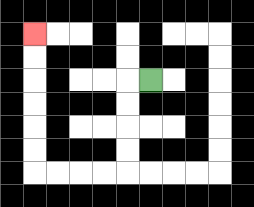{'start': '[6, 3]', 'end': '[1, 1]', 'path_directions': 'L,D,D,D,D,L,L,L,L,U,U,U,U,U,U', 'path_coordinates': '[[6, 3], [5, 3], [5, 4], [5, 5], [5, 6], [5, 7], [4, 7], [3, 7], [2, 7], [1, 7], [1, 6], [1, 5], [1, 4], [1, 3], [1, 2], [1, 1]]'}